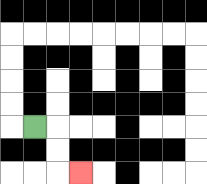{'start': '[1, 5]', 'end': '[3, 7]', 'path_directions': 'R,D,D,R', 'path_coordinates': '[[1, 5], [2, 5], [2, 6], [2, 7], [3, 7]]'}